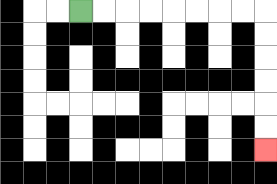{'start': '[3, 0]', 'end': '[11, 6]', 'path_directions': 'R,R,R,R,R,R,R,R,D,D,D,D,D,D', 'path_coordinates': '[[3, 0], [4, 0], [5, 0], [6, 0], [7, 0], [8, 0], [9, 0], [10, 0], [11, 0], [11, 1], [11, 2], [11, 3], [11, 4], [11, 5], [11, 6]]'}